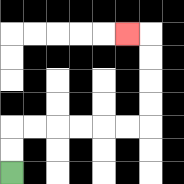{'start': '[0, 7]', 'end': '[5, 1]', 'path_directions': 'U,U,R,R,R,R,R,R,U,U,U,U,L', 'path_coordinates': '[[0, 7], [0, 6], [0, 5], [1, 5], [2, 5], [3, 5], [4, 5], [5, 5], [6, 5], [6, 4], [6, 3], [6, 2], [6, 1], [5, 1]]'}